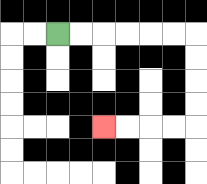{'start': '[2, 1]', 'end': '[4, 5]', 'path_directions': 'R,R,R,R,R,R,D,D,D,D,L,L,L,L', 'path_coordinates': '[[2, 1], [3, 1], [4, 1], [5, 1], [6, 1], [7, 1], [8, 1], [8, 2], [8, 3], [8, 4], [8, 5], [7, 5], [6, 5], [5, 5], [4, 5]]'}